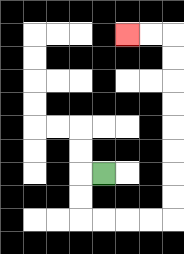{'start': '[4, 7]', 'end': '[5, 1]', 'path_directions': 'L,D,D,R,R,R,R,U,U,U,U,U,U,U,U,L,L', 'path_coordinates': '[[4, 7], [3, 7], [3, 8], [3, 9], [4, 9], [5, 9], [6, 9], [7, 9], [7, 8], [7, 7], [7, 6], [7, 5], [7, 4], [7, 3], [7, 2], [7, 1], [6, 1], [5, 1]]'}